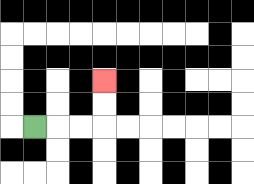{'start': '[1, 5]', 'end': '[4, 3]', 'path_directions': 'R,R,R,U,U', 'path_coordinates': '[[1, 5], [2, 5], [3, 5], [4, 5], [4, 4], [4, 3]]'}